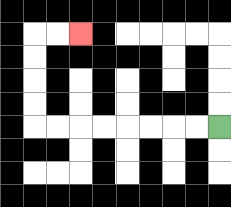{'start': '[9, 5]', 'end': '[3, 1]', 'path_directions': 'L,L,L,L,L,L,L,L,U,U,U,U,R,R', 'path_coordinates': '[[9, 5], [8, 5], [7, 5], [6, 5], [5, 5], [4, 5], [3, 5], [2, 5], [1, 5], [1, 4], [1, 3], [1, 2], [1, 1], [2, 1], [3, 1]]'}